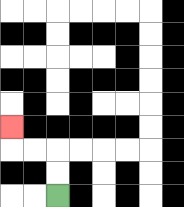{'start': '[2, 8]', 'end': '[0, 5]', 'path_directions': 'U,U,L,L,U', 'path_coordinates': '[[2, 8], [2, 7], [2, 6], [1, 6], [0, 6], [0, 5]]'}